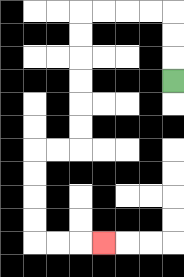{'start': '[7, 3]', 'end': '[4, 10]', 'path_directions': 'U,U,U,L,L,L,L,D,D,D,D,D,D,L,L,D,D,D,D,R,R,R', 'path_coordinates': '[[7, 3], [7, 2], [7, 1], [7, 0], [6, 0], [5, 0], [4, 0], [3, 0], [3, 1], [3, 2], [3, 3], [3, 4], [3, 5], [3, 6], [2, 6], [1, 6], [1, 7], [1, 8], [1, 9], [1, 10], [2, 10], [3, 10], [4, 10]]'}